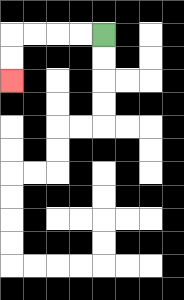{'start': '[4, 1]', 'end': '[0, 3]', 'path_directions': 'L,L,L,L,D,D', 'path_coordinates': '[[4, 1], [3, 1], [2, 1], [1, 1], [0, 1], [0, 2], [0, 3]]'}